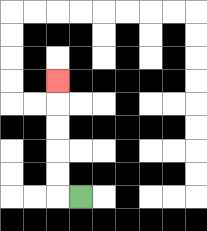{'start': '[3, 8]', 'end': '[2, 3]', 'path_directions': 'L,U,U,U,U,U', 'path_coordinates': '[[3, 8], [2, 8], [2, 7], [2, 6], [2, 5], [2, 4], [2, 3]]'}